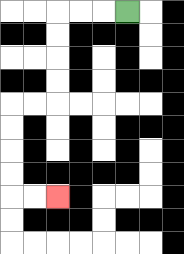{'start': '[5, 0]', 'end': '[2, 8]', 'path_directions': 'L,L,L,D,D,D,D,L,L,D,D,D,D,R,R', 'path_coordinates': '[[5, 0], [4, 0], [3, 0], [2, 0], [2, 1], [2, 2], [2, 3], [2, 4], [1, 4], [0, 4], [0, 5], [0, 6], [0, 7], [0, 8], [1, 8], [2, 8]]'}